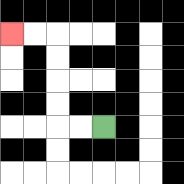{'start': '[4, 5]', 'end': '[0, 1]', 'path_directions': 'L,L,U,U,U,U,L,L', 'path_coordinates': '[[4, 5], [3, 5], [2, 5], [2, 4], [2, 3], [2, 2], [2, 1], [1, 1], [0, 1]]'}